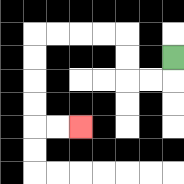{'start': '[7, 2]', 'end': '[3, 5]', 'path_directions': 'D,L,L,U,U,L,L,L,L,D,D,D,D,R,R', 'path_coordinates': '[[7, 2], [7, 3], [6, 3], [5, 3], [5, 2], [5, 1], [4, 1], [3, 1], [2, 1], [1, 1], [1, 2], [1, 3], [1, 4], [1, 5], [2, 5], [3, 5]]'}